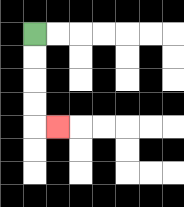{'start': '[1, 1]', 'end': '[2, 5]', 'path_directions': 'D,D,D,D,R', 'path_coordinates': '[[1, 1], [1, 2], [1, 3], [1, 4], [1, 5], [2, 5]]'}